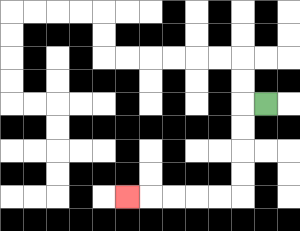{'start': '[11, 4]', 'end': '[5, 8]', 'path_directions': 'L,D,D,D,D,L,L,L,L,L', 'path_coordinates': '[[11, 4], [10, 4], [10, 5], [10, 6], [10, 7], [10, 8], [9, 8], [8, 8], [7, 8], [6, 8], [5, 8]]'}